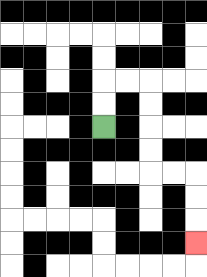{'start': '[4, 5]', 'end': '[8, 10]', 'path_directions': 'U,U,R,R,D,D,D,D,R,R,D,D,D', 'path_coordinates': '[[4, 5], [4, 4], [4, 3], [5, 3], [6, 3], [6, 4], [6, 5], [6, 6], [6, 7], [7, 7], [8, 7], [8, 8], [8, 9], [8, 10]]'}